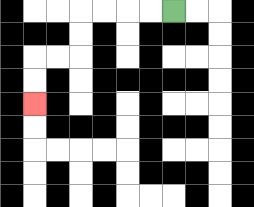{'start': '[7, 0]', 'end': '[1, 4]', 'path_directions': 'L,L,L,L,D,D,L,L,D,D', 'path_coordinates': '[[7, 0], [6, 0], [5, 0], [4, 0], [3, 0], [3, 1], [3, 2], [2, 2], [1, 2], [1, 3], [1, 4]]'}